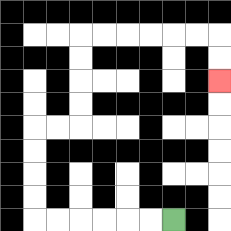{'start': '[7, 9]', 'end': '[9, 3]', 'path_directions': 'L,L,L,L,L,L,U,U,U,U,R,R,U,U,U,U,R,R,R,R,R,R,D,D', 'path_coordinates': '[[7, 9], [6, 9], [5, 9], [4, 9], [3, 9], [2, 9], [1, 9], [1, 8], [1, 7], [1, 6], [1, 5], [2, 5], [3, 5], [3, 4], [3, 3], [3, 2], [3, 1], [4, 1], [5, 1], [6, 1], [7, 1], [8, 1], [9, 1], [9, 2], [9, 3]]'}